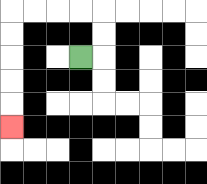{'start': '[3, 2]', 'end': '[0, 5]', 'path_directions': 'R,U,U,L,L,L,L,D,D,D,D,D', 'path_coordinates': '[[3, 2], [4, 2], [4, 1], [4, 0], [3, 0], [2, 0], [1, 0], [0, 0], [0, 1], [0, 2], [0, 3], [0, 4], [0, 5]]'}